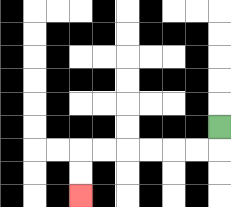{'start': '[9, 5]', 'end': '[3, 8]', 'path_directions': 'D,L,L,L,L,L,L,D,D', 'path_coordinates': '[[9, 5], [9, 6], [8, 6], [7, 6], [6, 6], [5, 6], [4, 6], [3, 6], [3, 7], [3, 8]]'}